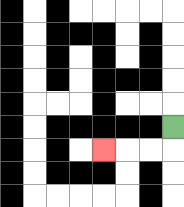{'start': '[7, 5]', 'end': '[4, 6]', 'path_directions': 'D,L,L,L', 'path_coordinates': '[[7, 5], [7, 6], [6, 6], [5, 6], [4, 6]]'}